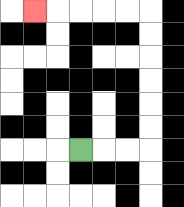{'start': '[3, 6]', 'end': '[1, 0]', 'path_directions': 'R,R,R,U,U,U,U,U,U,L,L,L,L,L', 'path_coordinates': '[[3, 6], [4, 6], [5, 6], [6, 6], [6, 5], [6, 4], [6, 3], [6, 2], [6, 1], [6, 0], [5, 0], [4, 0], [3, 0], [2, 0], [1, 0]]'}